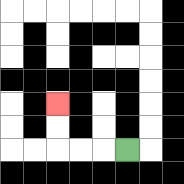{'start': '[5, 6]', 'end': '[2, 4]', 'path_directions': 'L,L,L,U,U', 'path_coordinates': '[[5, 6], [4, 6], [3, 6], [2, 6], [2, 5], [2, 4]]'}